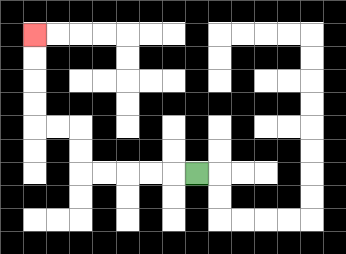{'start': '[8, 7]', 'end': '[1, 1]', 'path_directions': 'L,L,L,L,L,U,U,L,L,U,U,U,U', 'path_coordinates': '[[8, 7], [7, 7], [6, 7], [5, 7], [4, 7], [3, 7], [3, 6], [3, 5], [2, 5], [1, 5], [1, 4], [1, 3], [1, 2], [1, 1]]'}